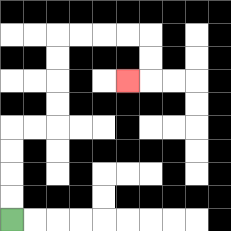{'start': '[0, 9]', 'end': '[5, 3]', 'path_directions': 'U,U,U,U,R,R,U,U,U,U,R,R,R,R,D,D,L', 'path_coordinates': '[[0, 9], [0, 8], [0, 7], [0, 6], [0, 5], [1, 5], [2, 5], [2, 4], [2, 3], [2, 2], [2, 1], [3, 1], [4, 1], [5, 1], [6, 1], [6, 2], [6, 3], [5, 3]]'}